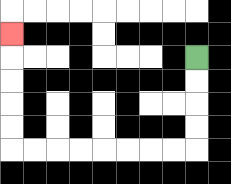{'start': '[8, 2]', 'end': '[0, 1]', 'path_directions': 'D,D,D,D,L,L,L,L,L,L,L,L,U,U,U,U,U', 'path_coordinates': '[[8, 2], [8, 3], [8, 4], [8, 5], [8, 6], [7, 6], [6, 6], [5, 6], [4, 6], [3, 6], [2, 6], [1, 6], [0, 6], [0, 5], [0, 4], [0, 3], [0, 2], [0, 1]]'}